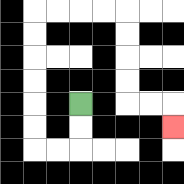{'start': '[3, 4]', 'end': '[7, 5]', 'path_directions': 'D,D,L,L,U,U,U,U,U,U,R,R,R,R,D,D,D,D,R,R,D', 'path_coordinates': '[[3, 4], [3, 5], [3, 6], [2, 6], [1, 6], [1, 5], [1, 4], [1, 3], [1, 2], [1, 1], [1, 0], [2, 0], [3, 0], [4, 0], [5, 0], [5, 1], [5, 2], [5, 3], [5, 4], [6, 4], [7, 4], [7, 5]]'}